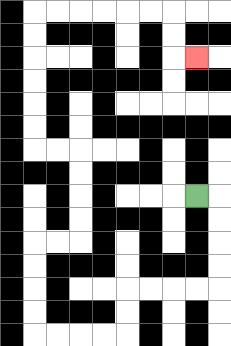{'start': '[8, 8]', 'end': '[8, 2]', 'path_directions': 'R,D,D,D,D,L,L,L,L,D,D,L,L,L,L,U,U,U,U,R,R,U,U,U,U,L,L,U,U,U,U,U,U,R,R,R,R,R,R,D,D,R', 'path_coordinates': '[[8, 8], [9, 8], [9, 9], [9, 10], [9, 11], [9, 12], [8, 12], [7, 12], [6, 12], [5, 12], [5, 13], [5, 14], [4, 14], [3, 14], [2, 14], [1, 14], [1, 13], [1, 12], [1, 11], [1, 10], [2, 10], [3, 10], [3, 9], [3, 8], [3, 7], [3, 6], [2, 6], [1, 6], [1, 5], [1, 4], [1, 3], [1, 2], [1, 1], [1, 0], [2, 0], [3, 0], [4, 0], [5, 0], [6, 0], [7, 0], [7, 1], [7, 2], [8, 2]]'}